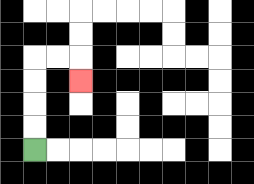{'start': '[1, 6]', 'end': '[3, 3]', 'path_directions': 'U,U,U,U,R,R,D', 'path_coordinates': '[[1, 6], [1, 5], [1, 4], [1, 3], [1, 2], [2, 2], [3, 2], [3, 3]]'}